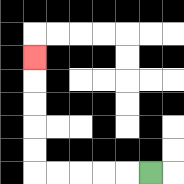{'start': '[6, 7]', 'end': '[1, 2]', 'path_directions': 'L,L,L,L,L,U,U,U,U,U', 'path_coordinates': '[[6, 7], [5, 7], [4, 7], [3, 7], [2, 7], [1, 7], [1, 6], [1, 5], [1, 4], [1, 3], [1, 2]]'}